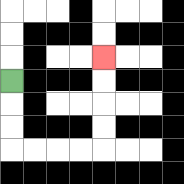{'start': '[0, 3]', 'end': '[4, 2]', 'path_directions': 'D,D,D,R,R,R,R,U,U,U,U', 'path_coordinates': '[[0, 3], [0, 4], [0, 5], [0, 6], [1, 6], [2, 6], [3, 6], [4, 6], [4, 5], [4, 4], [4, 3], [4, 2]]'}